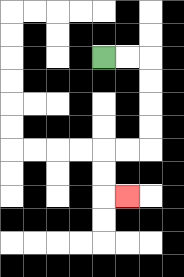{'start': '[4, 2]', 'end': '[5, 8]', 'path_directions': 'R,R,D,D,D,D,L,L,D,D,R', 'path_coordinates': '[[4, 2], [5, 2], [6, 2], [6, 3], [6, 4], [6, 5], [6, 6], [5, 6], [4, 6], [4, 7], [4, 8], [5, 8]]'}